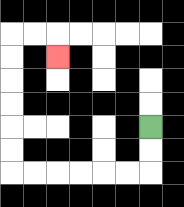{'start': '[6, 5]', 'end': '[2, 2]', 'path_directions': 'D,D,L,L,L,L,L,L,U,U,U,U,U,U,R,R,D', 'path_coordinates': '[[6, 5], [6, 6], [6, 7], [5, 7], [4, 7], [3, 7], [2, 7], [1, 7], [0, 7], [0, 6], [0, 5], [0, 4], [0, 3], [0, 2], [0, 1], [1, 1], [2, 1], [2, 2]]'}